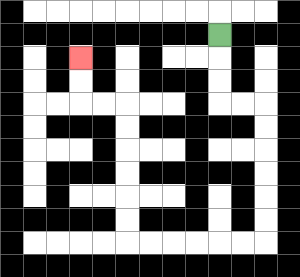{'start': '[9, 1]', 'end': '[3, 2]', 'path_directions': 'D,D,D,R,R,D,D,D,D,D,D,L,L,L,L,L,L,U,U,U,U,U,U,L,L,U,U', 'path_coordinates': '[[9, 1], [9, 2], [9, 3], [9, 4], [10, 4], [11, 4], [11, 5], [11, 6], [11, 7], [11, 8], [11, 9], [11, 10], [10, 10], [9, 10], [8, 10], [7, 10], [6, 10], [5, 10], [5, 9], [5, 8], [5, 7], [5, 6], [5, 5], [5, 4], [4, 4], [3, 4], [3, 3], [3, 2]]'}